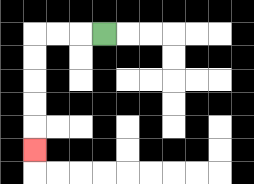{'start': '[4, 1]', 'end': '[1, 6]', 'path_directions': 'L,L,L,D,D,D,D,D', 'path_coordinates': '[[4, 1], [3, 1], [2, 1], [1, 1], [1, 2], [1, 3], [1, 4], [1, 5], [1, 6]]'}